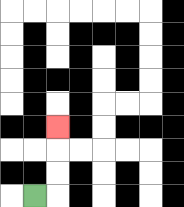{'start': '[1, 8]', 'end': '[2, 5]', 'path_directions': 'R,U,U,U', 'path_coordinates': '[[1, 8], [2, 8], [2, 7], [2, 6], [2, 5]]'}